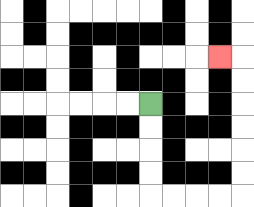{'start': '[6, 4]', 'end': '[9, 2]', 'path_directions': 'D,D,D,D,R,R,R,R,U,U,U,U,U,U,L', 'path_coordinates': '[[6, 4], [6, 5], [6, 6], [6, 7], [6, 8], [7, 8], [8, 8], [9, 8], [10, 8], [10, 7], [10, 6], [10, 5], [10, 4], [10, 3], [10, 2], [9, 2]]'}